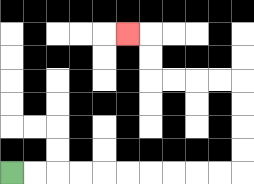{'start': '[0, 7]', 'end': '[5, 1]', 'path_directions': 'R,R,R,R,R,R,R,R,R,R,U,U,U,U,L,L,L,L,U,U,L', 'path_coordinates': '[[0, 7], [1, 7], [2, 7], [3, 7], [4, 7], [5, 7], [6, 7], [7, 7], [8, 7], [9, 7], [10, 7], [10, 6], [10, 5], [10, 4], [10, 3], [9, 3], [8, 3], [7, 3], [6, 3], [6, 2], [6, 1], [5, 1]]'}